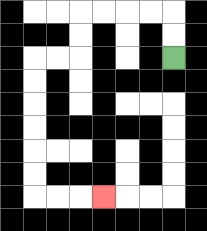{'start': '[7, 2]', 'end': '[4, 8]', 'path_directions': 'U,U,L,L,L,L,D,D,L,L,D,D,D,D,D,D,R,R,R', 'path_coordinates': '[[7, 2], [7, 1], [7, 0], [6, 0], [5, 0], [4, 0], [3, 0], [3, 1], [3, 2], [2, 2], [1, 2], [1, 3], [1, 4], [1, 5], [1, 6], [1, 7], [1, 8], [2, 8], [3, 8], [4, 8]]'}